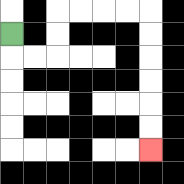{'start': '[0, 1]', 'end': '[6, 6]', 'path_directions': 'D,R,R,U,U,R,R,R,R,D,D,D,D,D,D', 'path_coordinates': '[[0, 1], [0, 2], [1, 2], [2, 2], [2, 1], [2, 0], [3, 0], [4, 0], [5, 0], [6, 0], [6, 1], [6, 2], [6, 3], [6, 4], [6, 5], [6, 6]]'}